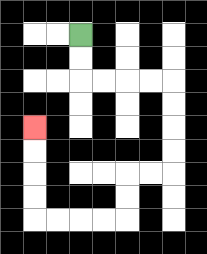{'start': '[3, 1]', 'end': '[1, 5]', 'path_directions': 'D,D,R,R,R,R,D,D,D,D,L,L,D,D,L,L,L,L,U,U,U,U', 'path_coordinates': '[[3, 1], [3, 2], [3, 3], [4, 3], [5, 3], [6, 3], [7, 3], [7, 4], [7, 5], [7, 6], [7, 7], [6, 7], [5, 7], [5, 8], [5, 9], [4, 9], [3, 9], [2, 9], [1, 9], [1, 8], [1, 7], [1, 6], [1, 5]]'}